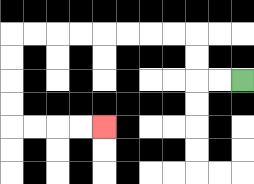{'start': '[10, 3]', 'end': '[4, 5]', 'path_directions': 'L,L,U,U,L,L,L,L,L,L,L,L,D,D,D,D,R,R,R,R', 'path_coordinates': '[[10, 3], [9, 3], [8, 3], [8, 2], [8, 1], [7, 1], [6, 1], [5, 1], [4, 1], [3, 1], [2, 1], [1, 1], [0, 1], [0, 2], [0, 3], [0, 4], [0, 5], [1, 5], [2, 5], [3, 5], [4, 5]]'}